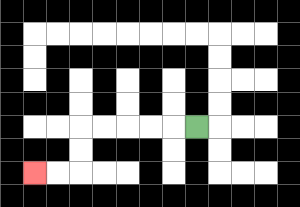{'start': '[8, 5]', 'end': '[1, 7]', 'path_directions': 'L,L,L,L,L,D,D,L,L', 'path_coordinates': '[[8, 5], [7, 5], [6, 5], [5, 5], [4, 5], [3, 5], [3, 6], [3, 7], [2, 7], [1, 7]]'}